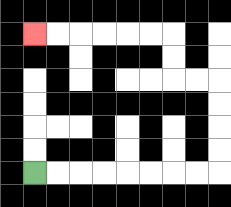{'start': '[1, 7]', 'end': '[1, 1]', 'path_directions': 'R,R,R,R,R,R,R,R,U,U,U,U,L,L,U,U,L,L,L,L,L,L', 'path_coordinates': '[[1, 7], [2, 7], [3, 7], [4, 7], [5, 7], [6, 7], [7, 7], [8, 7], [9, 7], [9, 6], [9, 5], [9, 4], [9, 3], [8, 3], [7, 3], [7, 2], [7, 1], [6, 1], [5, 1], [4, 1], [3, 1], [2, 1], [1, 1]]'}